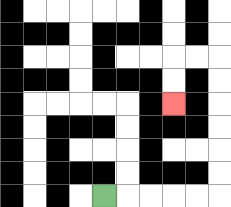{'start': '[4, 8]', 'end': '[7, 4]', 'path_directions': 'R,R,R,R,R,U,U,U,U,U,U,L,L,D,D', 'path_coordinates': '[[4, 8], [5, 8], [6, 8], [7, 8], [8, 8], [9, 8], [9, 7], [9, 6], [9, 5], [9, 4], [9, 3], [9, 2], [8, 2], [7, 2], [7, 3], [7, 4]]'}